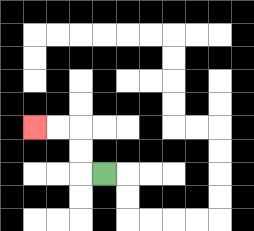{'start': '[4, 7]', 'end': '[1, 5]', 'path_directions': 'L,U,U,L,L', 'path_coordinates': '[[4, 7], [3, 7], [3, 6], [3, 5], [2, 5], [1, 5]]'}